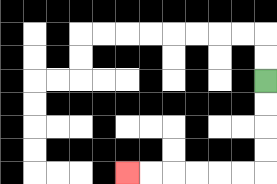{'start': '[11, 3]', 'end': '[5, 7]', 'path_directions': 'D,D,D,D,L,L,L,L,L,L', 'path_coordinates': '[[11, 3], [11, 4], [11, 5], [11, 6], [11, 7], [10, 7], [9, 7], [8, 7], [7, 7], [6, 7], [5, 7]]'}